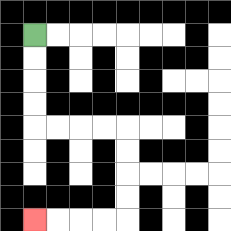{'start': '[1, 1]', 'end': '[1, 9]', 'path_directions': 'D,D,D,D,R,R,R,R,D,D,D,D,L,L,L,L', 'path_coordinates': '[[1, 1], [1, 2], [1, 3], [1, 4], [1, 5], [2, 5], [3, 5], [4, 5], [5, 5], [5, 6], [5, 7], [5, 8], [5, 9], [4, 9], [3, 9], [2, 9], [1, 9]]'}